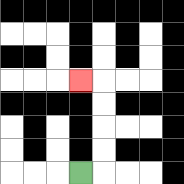{'start': '[3, 7]', 'end': '[3, 3]', 'path_directions': 'R,U,U,U,U,L', 'path_coordinates': '[[3, 7], [4, 7], [4, 6], [4, 5], [4, 4], [4, 3], [3, 3]]'}